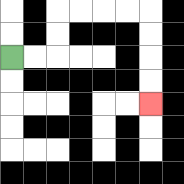{'start': '[0, 2]', 'end': '[6, 4]', 'path_directions': 'R,R,U,U,R,R,R,R,D,D,D,D', 'path_coordinates': '[[0, 2], [1, 2], [2, 2], [2, 1], [2, 0], [3, 0], [4, 0], [5, 0], [6, 0], [6, 1], [6, 2], [6, 3], [6, 4]]'}